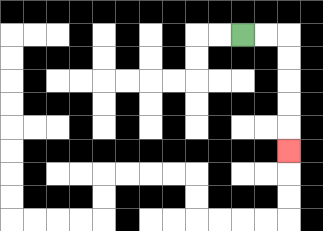{'start': '[10, 1]', 'end': '[12, 6]', 'path_directions': 'R,R,D,D,D,D,D', 'path_coordinates': '[[10, 1], [11, 1], [12, 1], [12, 2], [12, 3], [12, 4], [12, 5], [12, 6]]'}